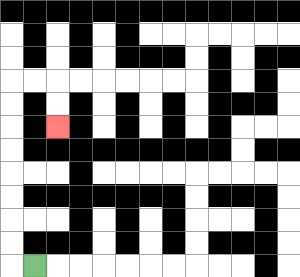{'start': '[1, 11]', 'end': '[2, 5]', 'path_directions': 'L,U,U,U,U,U,U,U,U,R,R,D,D', 'path_coordinates': '[[1, 11], [0, 11], [0, 10], [0, 9], [0, 8], [0, 7], [0, 6], [0, 5], [0, 4], [0, 3], [1, 3], [2, 3], [2, 4], [2, 5]]'}